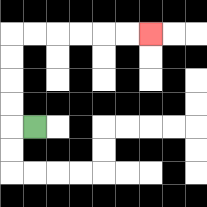{'start': '[1, 5]', 'end': '[6, 1]', 'path_directions': 'L,U,U,U,U,R,R,R,R,R,R', 'path_coordinates': '[[1, 5], [0, 5], [0, 4], [0, 3], [0, 2], [0, 1], [1, 1], [2, 1], [3, 1], [4, 1], [5, 1], [6, 1]]'}